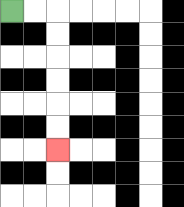{'start': '[0, 0]', 'end': '[2, 6]', 'path_directions': 'R,R,D,D,D,D,D,D', 'path_coordinates': '[[0, 0], [1, 0], [2, 0], [2, 1], [2, 2], [2, 3], [2, 4], [2, 5], [2, 6]]'}